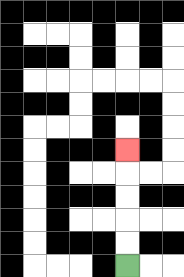{'start': '[5, 11]', 'end': '[5, 6]', 'path_directions': 'U,U,U,U,U', 'path_coordinates': '[[5, 11], [5, 10], [5, 9], [5, 8], [5, 7], [5, 6]]'}